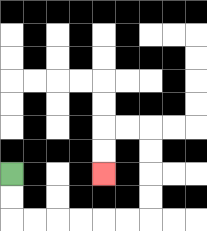{'start': '[0, 7]', 'end': '[4, 7]', 'path_directions': 'D,D,R,R,R,R,R,R,U,U,U,U,L,L,D,D', 'path_coordinates': '[[0, 7], [0, 8], [0, 9], [1, 9], [2, 9], [3, 9], [4, 9], [5, 9], [6, 9], [6, 8], [6, 7], [6, 6], [6, 5], [5, 5], [4, 5], [4, 6], [4, 7]]'}